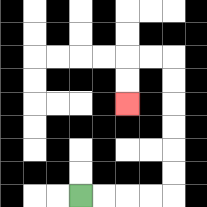{'start': '[3, 8]', 'end': '[5, 4]', 'path_directions': 'R,R,R,R,U,U,U,U,U,U,L,L,D,D', 'path_coordinates': '[[3, 8], [4, 8], [5, 8], [6, 8], [7, 8], [7, 7], [7, 6], [7, 5], [7, 4], [7, 3], [7, 2], [6, 2], [5, 2], [5, 3], [5, 4]]'}